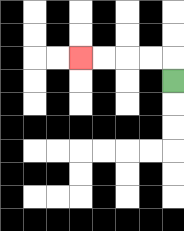{'start': '[7, 3]', 'end': '[3, 2]', 'path_directions': 'U,L,L,L,L', 'path_coordinates': '[[7, 3], [7, 2], [6, 2], [5, 2], [4, 2], [3, 2]]'}